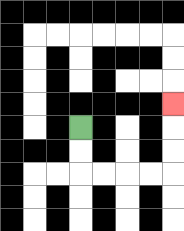{'start': '[3, 5]', 'end': '[7, 4]', 'path_directions': 'D,D,R,R,R,R,U,U,U', 'path_coordinates': '[[3, 5], [3, 6], [3, 7], [4, 7], [5, 7], [6, 7], [7, 7], [7, 6], [7, 5], [7, 4]]'}